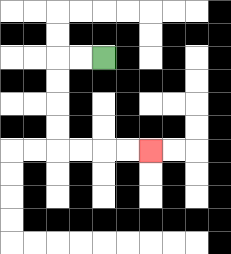{'start': '[4, 2]', 'end': '[6, 6]', 'path_directions': 'L,L,D,D,D,D,R,R,R,R', 'path_coordinates': '[[4, 2], [3, 2], [2, 2], [2, 3], [2, 4], [2, 5], [2, 6], [3, 6], [4, 6], [5, 6], [6, 6]]'}